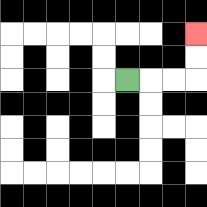{'start': '[5, 3]', 'end': '[8, 1]', 'path_directions': 'R,R,R,U,U', 'path_coordinates': '[[5, 3], [6, 3], [7, 3], [8, 3], [8, 2], [8, 1]]'}